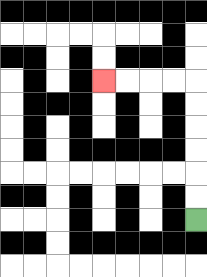{'start': '[8, 9]', 'end': '[4, 3]', 'path_directions': 'U,U,U,U,U,U,L,L,L,L', 'path_coordinates': '[[8, 9], [8, 8], [8, 7], [8, 6], [8, 5], [8, 4], [8, 3], [7, 3], [6, 3], [5, 3], [4, 3]]'}